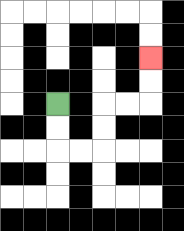{'start': '[2, 4]', 'end': '[6, 2]', 'path_directions': 'D,D,R,R,U,U,R,R,U,U', 'path_coordinates': '[[2, 4], [2, 5], [2, 6], [3, 6], [4, 6], [4, 5], [4, 4], [5, 4], [6, 4], [6, 3], [6, 2]]'}